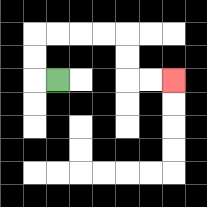{'start': '[2, 3]', 'end': '[7, 3]', 'path_directions': 'L,U,U,R,R,R,R,D,D,R,R', 'path_coordinates': '[[2, 3], [1, 3], [1, 2], [1, 1], [2, 1], [3, 1], [4, 1], [5, 1], [5, 2], [5, 3], [6, 3], [7, 3]]'}